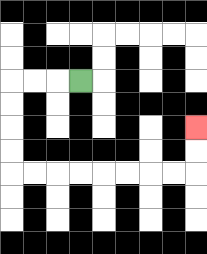{'start': '[3, 3]', 'end': '[8, 5]', 'path_directions': 'L,L,L,D,D,D,D,R,R,R,R,R,R,R,R,U,U', 'path_coordinates': '[[3, 3], [2, 3], [1, 3], [0, 3], [0, 4], [0, 5], [0, 6], [0, 7], [1, 7], [2, 7], [3, 7], [4, 7], [5, 7], [6, 7], [7, 7], [8, 7], [8, 6], [8, 5]]'}